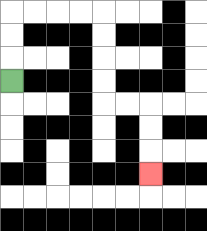{'start': '[0, 3]', 'end': '[6, 7]', 'path_directions': 'U,U,U,R,R,R,R,D,D,D,D,R,R,D,D,D', 'path_coordinates': '[[0, 3], [0, 2], [0, 1], [0, 0], [1, 0], [2, 0], [3, 0], [4, 0], [4, 1], [4, 2], [4, 3], [4, 4], [5, 4], [6, 4], [6, 5], [6, 6], [6, 7]]'}